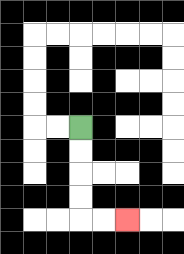{'start': '[3, 5]', 'end': '[5, 9]', 'path_directions': 'D,D,D,D,R,R', 'path_coordinates': '[[3, 5], [3, 6], [3, 7], [3, 8], [3, 9], [4, 9], [5, 9]]'}